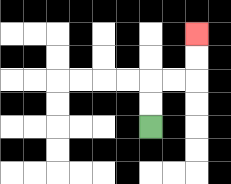{'start': '[6, 5]', 'end': '[8, 1]', 'path_directions': 'U,U,R,R,U,U', 'path_coordinates': '[[6, 5], [6, 4], [6, 3], [7, 3], [8, 3], [8, 2], [8, 1]]'}